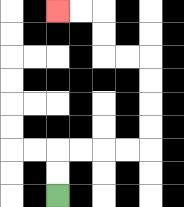{'start': '[2, 8]', 'end': '[2, 0]', 'path_directions': 'U,U,R,R,R,R,U,U,U,U,L,L,U,U,L,L', 'path_coordinates': '[[2, 8], [2, 7], [2, 6], [3, 6], [4, 6], [5, 6], [6, 6], [6, 5], [6, 4], [6, 3], [6, 2], [5, 2], [4, 2], [4, 1], [4, 0], [3, 0], [2, 0]]'}